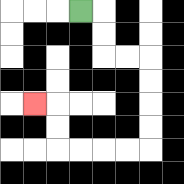{'start': '[3, 0]', 'end': '[1, 4]', 'path_directions': 'R,D,D,R,R,D,D,D,D,L,L,L,L,U,U,L', 'path_coordinates': '[[3, 0], [4, 0], [4, 1], [4, 2], [5, 2], [6, 2], [6, 3], [6, 4], [6, 5], [6, 6], [5, 6], [4, 6], [3, 6], [2, 6], [2, 5], [2, 4], [1, 4]]'}